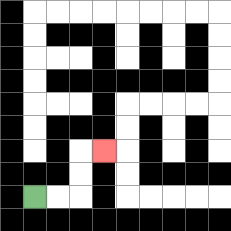{'start': '[1, 8]', 'end': '[4, 6]', 'path_directions': 'R,R,U,U,R', 'path_coordinates': '[[1, 8], [2, 8], [3, 8], [3, 7], [3, 6], [4, 6]]'}